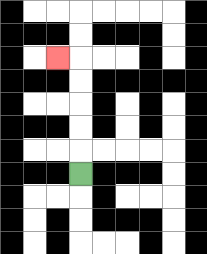{'start': '[3, 7]', 'end': '[2, 2]', 'path_directions': 'U,U,U,U,U,L', 'path_coordinates': '[[3, 7], [3, 6], [3, 5], [3, 4], [3, 3], [3, 2], [2, 2]]'}